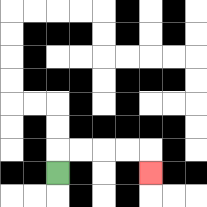{'start': '[2, 7]', 'end': '[6, 7]', 'path_directions': 'U,R,R,R,R,D', 'path_coordinates': '[[2, 7], [2, 6], [3, 6], [4, 6], [5, 6], [6, 6], [6, 7]]'}